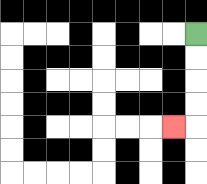{'start': '[8, 1]', 'end': '[7, 5]', 'path_directions': 'D,D,D,D,L', 'path_coordinates': '[[8, 1], [8, 2], [8, 3], [8, 4], [8, 5], [7, 5]]'}